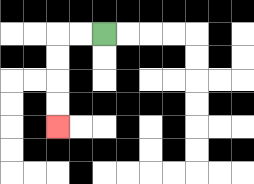{'start': '[4, 1]', 'end': '[2, 5]', 'path_directions': 'L,L,D,D,D,D', 'path_coordinates': '[[4, 1], [3, 1], [2, 1], [2, 2], [2, 3], [2, 4], [2, 5]]'}